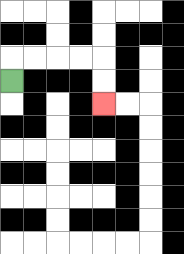{'start': '[0, 3]', 'end': '[4, 4]', 'path_directions': 'U,R,R,R,R,D,D', 'path_coordinates': '[[0, 3], [0, 2], [1, 2], [2, 2], [3, 2], [4, 2], [4, 3], [4, 4]]'}